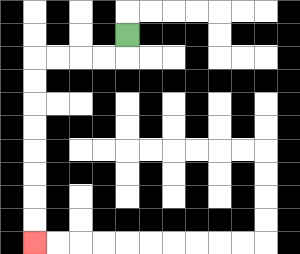{'start': '[5, 1]', 'end': '[1, 10]', 'path_directions': 'D,L,L,L,L,D,D,D,D,D,D,D,D', 'path_coordinates': '[[5, 1], [5, 2], [4, 2], [3, 2], [2, 2], [1, 2], [1, 3], [1, 4], [1, 5], [1, 6], [1, 7], [1, 8], [1, 9], [1, 10]]'}